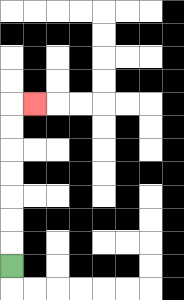{'start': '[0, 11]', 'end': '[1, 4]', 'path_directions': 'U,U,U,U,U,U,U,R', 'path_coordinates': '[[0, 11], [0, 10], [0, 9], [0, 8], [0, 7], [0, 6], [0, 5], [0, 4], [1, 4]]'}